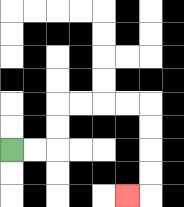{'start': '[0, 6]', 'end': '[5, 8]', 'path_directions': 'R,R,U,U,R,R,R,R,D,D,D,D,L', 'path_coordinates': '[[0, 6], [1, 6], [2, 6], [2, 5], [2, 4], [3, 4], [4, 4], [5, 4], [6, 4], [6, 5], [6, 6], [6, 7], [6, 8], [5, 8]]'}